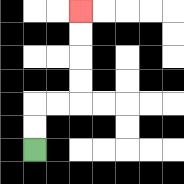{'start': '[1, 6]', 'end': '[3, 0]', 'path_directions': 'U,U,R,R,U,U,U,U', 'path_coordinates': '[[1, 6], [1, 5], [1, 4], [2, 4], [3, 4], [3, 3], [3, 2], [3, 1], [3, 0]]'}